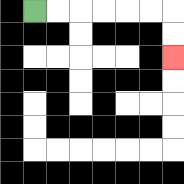{'start': '[1, 0]', 'end': '[7, 2]', 'path_directions': 'R,R,R,R,R,R,D,D', 'path_coordinates': '[[1, 0], [2, 0], [3, 0], [4, 0], [5, 0], [6, 0], [7, 0], [7, 1], [7, 2]]'}